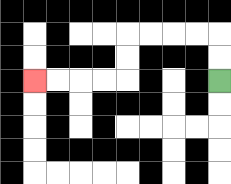{'start': '[9, 3]', 'end': '[1, 3]', 'path_directions': 'U,U,L,L,L,L,D,D,L,L,L,L', 'path_coordinates': '[[9, 3], [9, 2], [9, 1], [8, 1], [7, 1], [6, 1], [5, 1], [5, 2], [5, 3], [4, 3], [3, 3], [2, 3], [1, 3]]'}